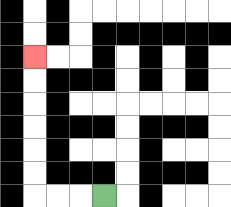{'start': '[4, 8]', 'end': '[1, 2]', 'path_directions': 'L,L,L,U,U,U,U,U,U', 'path_coordinates': '[[4, 8], [3, 8], [2, 8], [1, 8], [1, 7], [1, 6], [1, 5], [1, 4], [1, 3], [1, 2]]'}